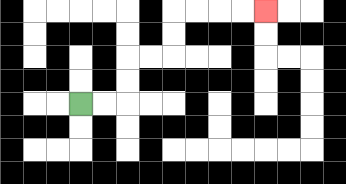{'start': '[3, 4]', 'end': '[11, 0]', 'path_directions': 'R,R,U,U,R,R,U,U,R,R,R,R', 'path_coordinates': '[[3, 4], [4, 4], [5, 4], [5, 3], [5, 2], [6, 2], [7, 2], [7, 1], [7, 0], [8, 0], [9, 0], [10, 0], [11, 0]]'}